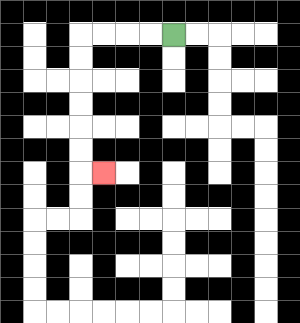{'start': '[7, 1]', 'end': '[4, 7]', 'path_directions': 'L,L,L,L,D,D,D,D,D,D,R', 'path_coordinates': '[[7, 1], [6, 1], [5, 1], [4, 1], [3, 1], [3, 2], [3, 3], [3, 4], [3, 5], [3, 6], [3, 7], [4, 7]]'}